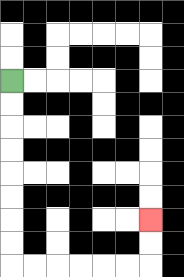{'start': '[0, 3]', 'end': '[6, 9]', 'path_directions': 'D,D,D,D,D,D,D,D,R,R,R,R,R,R,U,U', 'path_coordinates': '[[0, 3], [0, 4], [0, 5], [0, 6], [0, 7], [0, 8], [0, 9], [0, 10], [0, 11], [1, 11], [2, 11], [3, 11], [4, 11], [5, 11], [6, 11], [6, 10], [6, 9]]'}